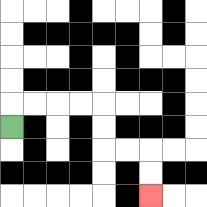{'start': '[0, 5]', 'end': '[6, 8]', 'path_directions': 'U,R,R,R,R,D,D,R,R,D,D', 'path_coordinates': '[[0, 5], [0, 4], [1, 4], [2, 4], [3, 4], [4, 4], [4, 5], [4, 6], [5, 6], [6, 6], [6, 7], [6, 8]]'}